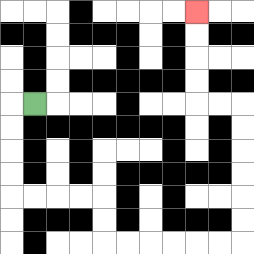{'start': '[1, 4]', 'end': '[8, 0]', 'path_directions': 'L,D,D,D,D,R,R,R,R,D,D,R,R,R,R,R,R,U,U,U,U,U,U,L,L,U,U,U,U', 'path_coordinates': '[[1, 4], [0, 4], [0, 5], [0, 6], [0, 7], [0, 8], [1, 8], [2, 8], [3, 8], [4, 8], [4, 9], [4, 10], [5, 10], [6, 10], [7, 10], [8, 10], [9, 10], [10, 10], [10, 9], [10, 8], [10, 7], [10, 6], [10, 5], [10, 4], [9, 4], [8, 4], [8, 3], [8, 2], [8, 1], [8, 0]]'}